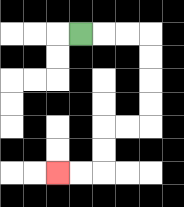{'start': '[3, 1]', 'end': '[2, 7]', 'path_directions': 'R,R,R,D,D,D,D,L,L,D,D,L,L', 'path_coordinates': '[[3, 1], [4, 1], [5, 1], [6, 1], [6, 2], [6, 3], [6, 4], [6, 5], [5, 5], [4, 5], [4, 6], [4, 7], [3, 7], [2, 7]]'}